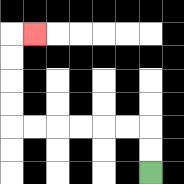{'start': '[6, 7]', 'end': '[1, 1]', 'path_directions': 'U,U,L,L,L,L,L,L,U,U,U,U,R', 'path_coordinates': '[[6, 7], [6, 6], [6, 5], [5, 5], [4, 5], [3, 5], [2, 5], [1, 5], [0, 5], [0, 4], [0, 3], [0, 2], [0, 1], [1, 1]]'}